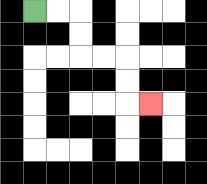{'start': '[1, 0]', 'end': '[6, 4]', 'path_directions': 'R,R,D,D,R,R,D,D,R', 'path_coordinates': '[[1, 0], [2, 0], [3, 0], [3, 1], [3, 2], [4, 2], [5, 2], [5, 3], [5, 4], [6, 4]]'}